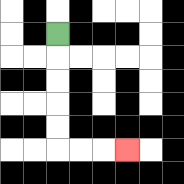{'start': '[2, 1]', 'end': '[5, 6]', 'path_directions': 'D,D,D,D,D,R,R,R', 'path_coordinates': '[[2, 1], [2, 2], [2, 3], [2, 4], [2, 5], [2, 6], [3, 6], [4, 6], [5, 6]]'}